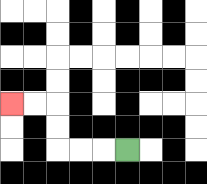{'start': '[5, 6]', 'end': '[0, 4]', 'path_directions': 'L,L,L,U,U,L,L', 'path_coordinates': '[[5, 6], [4, 6], [3, 6], [2, 6], [2, 5], [2, 4], [1, 4], [0, 4]]'}